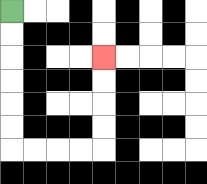{'start': '[0, 0]', 'end': '[4, 2]', 'path_directions': 'D,D,D,D,D,D,R,R,R,R,U,U,U,U', 'path_coordinates': '[[0, 0], [0, 1], [0, 2], [0, 3], [0, 4], [0, 5], [0, 6], [1, 6], [2, 6], [3, 6], [4, 6], [4, 5], [4, 4], [4, 3], [4, 2]]'}